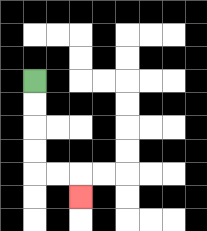{'start': '[1, 3]', 'end': '[3, 8]', 'path_directions': 'D,D,D,D,R,R,D', 'path_coordinates': '[[1, 3], [1, 4], [1, 5], [1, 6], [1, 7], [2, 7], [3, 7], [3, 8]]'}